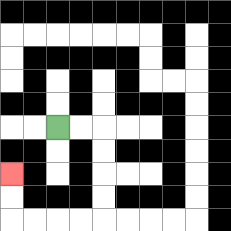{'start': '[2, 5]', 'end': '[0, 7]', 'path_directions': 'R,R,D,D,D,D,L,L,L,L,U,U', 'path_coordinates': '[[2, 5], [3, 5], [4, 5], [4, 6], [4, 7], [4, 8], [4, 9], [3, 9], [2, 9], [1, 9], [0, 9], [0, 8], [0, 7]]'}